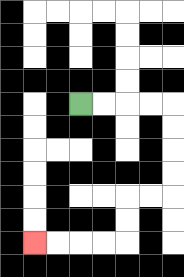{'start': '[3, 4]', 'end': '[1, 10]', 'path_directions': 'R,R,R,R,D,D,D,D,L,L,D,D,L,L,L,L', 'path_coordinates': '[[3, 4], [4, 4], [5, 4], [6, 4], [7, 4], [7, 5], [7, 6], [7, 7], [7, 8], [6, 8], [5, 8], [5, 9], [5, 10], [4, 10], [3, 10], [2, 10], [1, 10]]'}